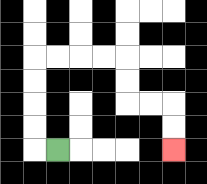{'start': '[2, 6]', 'end': '[7, 6]', 'path_directions': 'L,U,U,U,U,R,R,R,R,D,D,R,R,D,D', 'path_coordinates': '[[2, 6], [1, 6], [1, 5], [1, 4], [1, 3], [1, 2], [2, 2], [3, 2], [4, 2], [5, 2], [5, 3], [5, 4], [6, 4], [7, 4], [7, 5], [7, 6]]'}